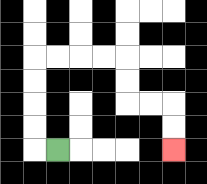{'start': '[2, 6]', 'end': '[7, 6]', 'path_directions': 'L,U,U,U,U,R,R,R,R,D,D,R,R,D,D', 'path_coordinates': '[[2, 6], [1, 6], [1, 5], [1, 4], [1, 3], [1, 2], [2, 2], [3, 2], [4, 2], [5, 2], [5, 3], [5, 4], [6, 4], [7, 4], [7, 5], [7, 6]]'}